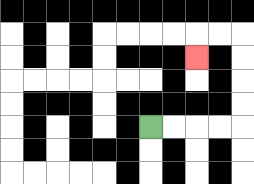{'start': '[6, 5]', 'end': '[8, 2]', 'path_directions': 'R,R,R,R,U,U,U,U,L,L,D', 'path_coordinates': '[[6, 5], [7, 5], [8, 5], [9, 5], [10, 5], [10, 4], [10, 3], [10, 2], [10, 1], [9, 1], [8, 1], [8, 2]]'}